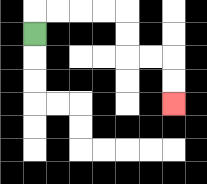{'start': '[1, 1]', 'end': '[7, 4]', 'path_directions': 'U,R,R,R,R,D,D,R,R,D,D', 'path_coordinates': '[[1, 1], [1, 0], [2, 0], [3, 0], [4, 0], [5, 0], [5, 1], [5, 2], [6, 2], [7, 2], [7, 3], [7, 4]]'}